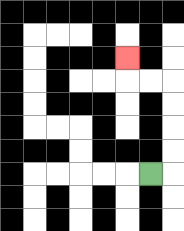{'start': '[6, 7]', 'end': '[5, 2]', 'path_directions': 'R,U,U,U,U,L,L,U', 'path_coordinates': '[[6, 7], [7, 7], [7, 6], [7, 5], [7, 4], [7, 3], [6, 3], [5, 3], [5, 2]]'}